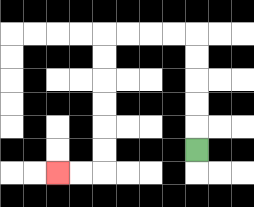{'start': '[8, 6]', 'end': '[2, 7]', 'path_directions': 'U,U,U,U,U,L,L,L,L,D,D,D,D,D,D,L,L', 'path_coordinates': '[[8, 6], [8, 5], [8, 4], [8, 3], [8, 2], [8, 1], [7, 1], [6, 1], [5, 1], [4, 1], [4, 2], [4, 3], [4, 4], [4, 5], [4, 6], [4, 7], [3, 7], [2, 7]]'}